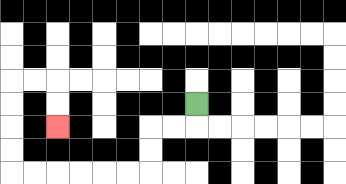{'start': '[8, 4]', 'end': '[2, 5]', 'path_directions': 'D,L,L,D,D,L,L,L,L,L,L,U,U,U,U,R,R,D,D', 'path_coordinates': '[[8, 4], [8, 5], [7, 5], [6, 5], [6, 6], [6, 7], [5, 7], [4, 7], [3, 7], [2, 7], [1, 7], [0, 7], [0, 6], [0, 5], [0, 4], [0, 3], [1, 3], [2, 3], [2, 4], [2, 5]]'}